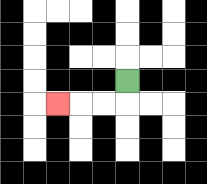{'start': '[5, 3]', 'end': '[2, 4]', 'path_directions': 'D,L,L,L', 'path_coordinates': '[[5, 3], [5, 4], [4, 4], [3, 4], [2, 4]]'}